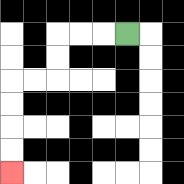{'start': '[5, 1]', 'end': '[0, 7]', 'path_directions': 'L,L,L,D,D,L,L,D,D,D,D', 'path_coordinates': '[[5, 1], [4, 1], [3, 1], [2, 1], [2, 2], [2, 3], [1, 3], [0, 3], [0, 4], [0, 5], [0, 6], [0, 7]]'}